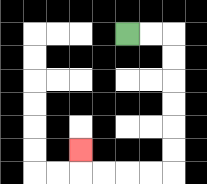{'start': '[5, 1]', 'end': '[3, 6]', 'path_directions': 'R,R,D,D,D,D,D,D,L,L,L,L,U', 'path_coordinates': '[[5, 1], [6, 1], [7, 1], [7, 2], [7, 3], [7, 4], [7, 5], [7, 6], [7, 7], [6, 7], [5, 7], [4, 7], [3, 7], [3, 6]]'}